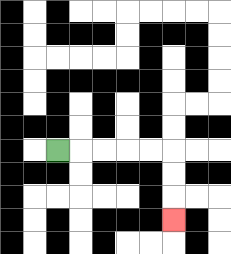{'start': '[2, 6]', 'end': '[7, 9]', 'path_directions': 'R,R,R,R,R,D,D,D', 'path_coordinates': '[[2, 6], [3, 6], [4, 6], [5, 6], [6, 6], [7, 6], [7, 7], [7, 8], [7, 9]]'}